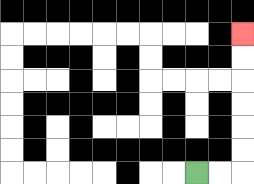{'start': '[8, 7]', 'end': '[10, 1]', 'path_directions': 'R,R,U,U,U,U,U,U', 'path_coordinates': '[[8, 7], [9, 7], [10, 7], [10, 6], [10, 5], [10, 4], [10, 3], [10, 2], [10, 1]]'}